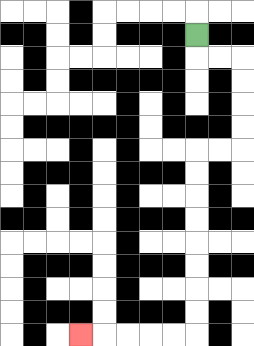{'start': '[8, 1]', 'end': '[3, 14]', 'path_directions': 'D,R,R,D,D,D,D,L,L,D,D,D,D,D,D,D,D,L,L,L,L,L', 'path_coordinates': '[[8, 1], [8, 2], [9, 2], [10, 2], [10, 3], [10, 4], [10, 5], [10, 6], [9, 6], [8, 6], [8, 7], [8, 8], [8, 9], [8, 10], [8, 11], [8, 12], [8, 13], [8, 14], [7, 14], [6, 14], [5, 14], [4, 14], [3, 14]]'}